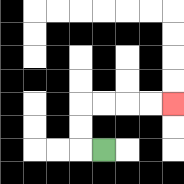{'start': '[4, 6]', 'end': '[7, 4]', 'path_directions': 'L,U,U,R,R,R,R', 'path_coordinates': '[[4, 6], [3, 6], [3, 5], [3, 4], [4, 4], [5, 4], [6, 4], [7, 4]]'}